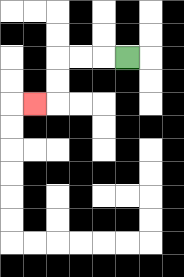{'start': '[5, 2]', 'end': '[1, 4]', 'path_directions': 'L,L,L,D,D,L', 'path_coordinates': '[[5, 2], [4, 2], [3, 2], [2, 2], [2, 3], [2, 4], [1, 4]]'}